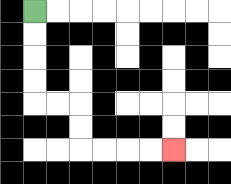{'start': '[1, 0]', 'end': '[7, 6]', 'path_directions': 'D,D,D,D,R,R,D,D,R,R,R,R', 'path_coordinates': '[[1, 0], [1, 1], [1, 2], [1, 3], [1, 4], [2, 4], [3, 4], [3, 5], [3, 6], [4, 6], [5, 6], [6, 6], [7, 6]]'}